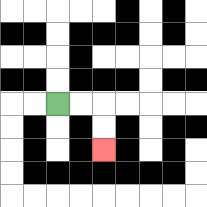{'start': '[2, 4]', 'end': '[4, 6]', 'path_directions': 'R,R,D,D', 'path_coordinates': '[[2, 4], [3, 4], [4, 4], [4, 5], [4, 6]]'}